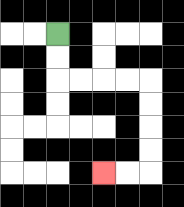{'start': '[2, 1]', 'end': '[4, 7]', 'path_directions': 'D,D,R,R,R,R,D,D,D,D,L,L', 'path_coordinates': '[[2, 1], [2, 2], [2, 3], [3, 3], [4, 3], [5, 3], [6, 3], [6, 4], [6, 5], [6, 6], [6, 7], [5, 7], [4, 7]]'}